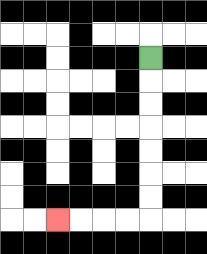{'start': '[6, 2]', 'end': '[2, 9]', 'path_directions': 'D,D,D,D,D,D,D,L,L,L,L', 'path_coordinates': '[[6, 2], [6, 3], [6, 4], [6, 5], [6, 6], [6, 7], [6, 8], [6, 9], [5, 9], [4, 9], [3, 9], [2, 9]]'}